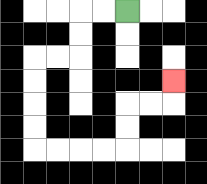{'start': '[5, 0]', 'end': '[7, 3]', 'path_directions': 'L,L,D,D,L,L,D,D,D,D,R,R,R,R,U,U,R,R,U', 'path_coordinates': '[[5, 0], [4, 0], [3, 0], [3, 1], [3, 2], [2, 2], [1, 2], [1, 3], [1, 4], [1, 5], [1, 6], [2, 6], [3, 6], [4, 6], [5, 6], [5, 5], [5, 4], [6, 4], [7, 4], [7, 3]]'}